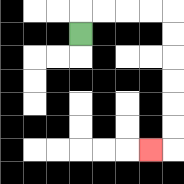{'start': '[3, 1]', 'end': '[6, 6]', 'path_directions': 'U,R,R,R,R,D,D,D,D,D,D,L', 'path_coordinates': '[[3, 1], [3, 0], [4, 0], [5, 0], [6, 0], [7, 0], [7, 1], [7, 2], [7, 3], [7, 4], [7, 5], [7, 6], [6, 6]]'}